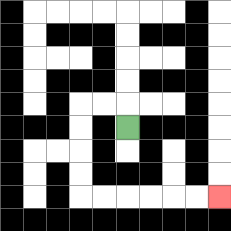{'start': '[5, 5]', 'end': '[9, 8]', 'path_directions': 'U,L,L,D,D,D,D,R,R,R,R,R,R', 'path_coordinates': '[[5, 5], [5, 4], [4, 4], [3, 4], [3, 5], [3, 6], [3, 7], [3, 8], [4, 8], [5, 8], [6, 8], [7, 8], [8, 8], [9, 8]]'}